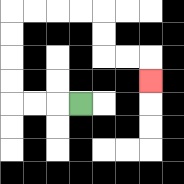{'start': '[3, 4]', 'end': '[6, 3]', 'path_directions': 'L,L,L,U,U,U,U,R,R,R,R,D,D,R,R,D', 'path_coordinates': '[[3, 4], [2, 4], [1, 4], [0, 4], [0, 3], [0, 2], [0, 1], [0, 0], [1, 0], [2, 0], [3, 0], [4, 0], [4, 1], [4, 2], [5, 2], [6, 2], [6, 3]]'}